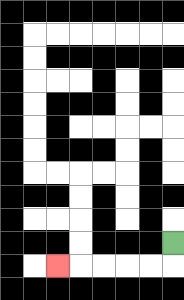{'start': '[7, 10]', 'end': '[2, 11]', 'path_directions': 'D,L,L,L,L,L', 'path_coordinates': '[[7, 10], [7, 11], [6, 11], [5, 11], [4, 11], [3, 11], [2, 11]]'}